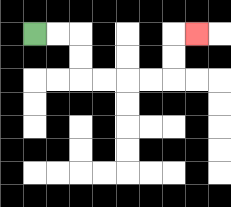{'start': '[1, 1]', 'end': '[8, 1]', 'path_directions': 'R,R,D,D,R,R,R,R,U,U,R', 'path_coordinates': '[[1, 1], [2, 1], [3, 1], [3, 2], [3, 3], [4, 3], [5, 3], [6, 3], [7, 3], [7, 2], [7, 1], [8, 1]]'}